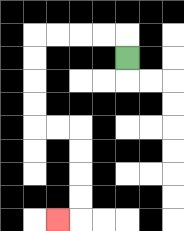{'start': '[5, 2]', 'end': '[2, 9]', 'path_directions': 'U,L,L,L,L,D,D,D,D,R,R,D,D,D,D,L', 'path_coordinates': '[[5, 2], [5, 1], [4, 1], [3, 1], [2, 1], [1, 1], [1, 2], [1, 3], [1, 4], [1, 5], [2, 5], [3, 5], [3, 6], [3, 7], [3, 8], [3, 9], [2, 9]]'}